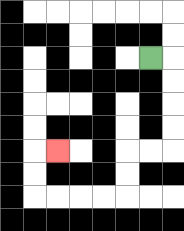{'start': '[6, 2]', 'end': '[2, 6]', 'path_directions': 'R,D,D,D,D,L,L,D,D,L,L,L,L,U,U,R', 'path_coordinates': '[[6, 2], [7, 2], [7, 3], [7, 4], [7, 5], [7, 6], [6, 6], [5, 6], [5, 7], [5, 8], [4, 8], [3, 8], [2, 8], [1, 8], [1, 7], [1, 6], [2, 6]]'}